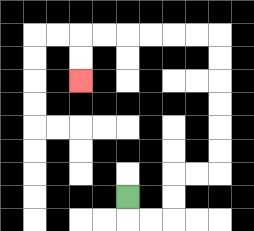{'start': '[5, 8]', 'end': '[3, 3]', 'path_directions': 'D,R,R,U,U,R,R,U,U,U,U,U,U,L,L,L,L,L,L,D,D', 'path_coordinates': '[[5, 8], [5, 9], [6, 9], [7, 9], [7, 8], [7, 7], [8, 7], [9, 7], [9, 6], [9, 5], [9, 4], [9, 3], [9, 2], [9, 1], [8, 1], [7, 1], [6, 1], [5, 1], [4, 1], [3, 1], [3, 2], [3, 3]]'}